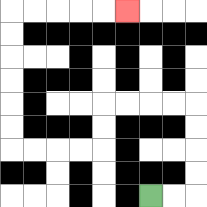{'start': '[6, 8]', 'end': '[5, 0]', 'path_directions': 'R,R,U,U,U,U,L,L,L,L,D,D,L,L,L,L,U,U,U,U,U,U,R,R,R,R,R', 'path_coordinates': '[[6, 8], [7, 8], [8, 8], [8, 7], [8, 6], [8, 5], [8, 4], [7, 4], [6, 4], [5, 4], [4, 4], [4, 5], [4, 6], [3, 6], [2, 6], [1, 6], [0, 6], [0, 5], [0, 4], [0, 3], [0, 2], [0, 1], [0, 0], [1, 0], [2, 0], [3, 0], [4, 0], [5, 0]]'}